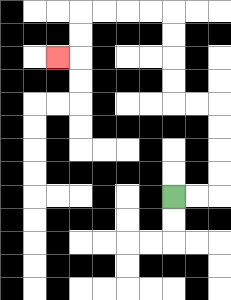{'start': '[7, 8]', 'end': '[2, 2]', 'path_directions': 'R,R,U,U,U,U,L,L,U,U,U,U,L,L,L,L,D,D,L', 'path_coordinates': '[[7, 8], [8, 8], [9, 8], [9, 7], [9, 6], [9, 5], [9, 4], [8, 4], [7, 4], [7, 3], [7, 2], [7, 1], [7, 0], [6, 0], [5, 0], [4, 0], [3, 0], [3, 1], [3, 2], [2, 2]]'}